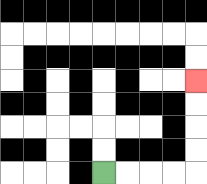{'start': '[4, 7]', 'end': '[8, 3]', 'path_directions': 'R,R,R,R,U,U,U,U', 'path_coordinates': '[[4, 7], [5, 7], [6, 7], [7, 7], [8, 7], [8, 6], [8, 5], [8, 4], [8, 3]]'}